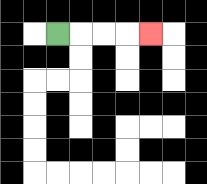{'start': '[2, 1]', 'end': '[6, 1]', 'path_directions': 'R,R,R,R', 'path_coordinates': '[[2, 1], [3, 1], [4, 1], [5, 1], [6, 1]]'}